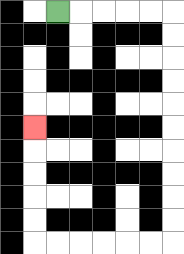{'start': '[2, 0]', 'end': '[1, 5]', 'path_directions': 'R,R,R,R,R,D,D,D,D,D,D,D,D,D,D,L,L,L,L,L,L,U,U,U,U,U', 'path_coordinates': '[[2, 0], [3, 0], [4, 0], [5, 0], [6, 0], [7, 0], [7, 1], [7, 2], [7, 3], [7, 4], [7, 5], [7, 6], [7, 7], [7, 8], [7, 9], [7, 10], [6, 10], [5, 10], [4, 10], [3, 10], [2, 10], [1, 10], [1, 9], [1, 8], [1, 7], [1, 6], [1, 5]]'}